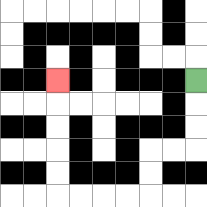{'start': '[8, 3]', 'end': '[2, 3]', 'path_directions': 'D,D,D,L,L,D,D,L,L,L,L,U,U,U,U,U', 'path_coordinates': '[[8, 3], [8, 4], [8, 5], [8, 6], [7, 6], [6, 6], [6, 7], [6, 8], [5, 8], [4, 8], [3, 8], [2, 8], [2, 7], [2, 6], [2, 5], [2, 4], [2, 3]]'}